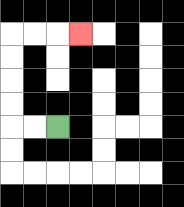{'start': '[2, 5]', 'end': '[3, 1]', 'path_directions': 'L,L,U,U,U,U,R,R,R', 'path_coordinates': '[[2, 5], [1, 5], [0, 5], [0, 4], [0, 3], [0, 2], [0, 1], [1, 1], [2, 1], [3, 1]]'}